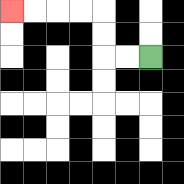{'start': '[6, 2]', 'end': '[0, 0]', 'path_directions': 'L,L,U,U,L,L,L,L', 'path_coordinates': '[[6, 2], [5, 2], [4, 2], [4, 1], [4, 0], [3, 0], [2, 0], [1, 0], [0, 0]]'}